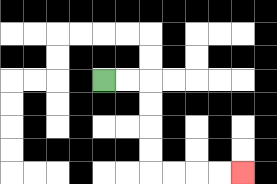{'start': '[4, 3]', 'end': '[10, 7]', 'path_directions': 'R,R,D,D,D,D,R,R,R,R', 'path_coordinates': '[[4, 3], [5, 3], [6, 3], [6, 4], [6, 5], [6, 6], [6, 7], [7, 7], [8, 7], [9, 7], [10, 7]]'}